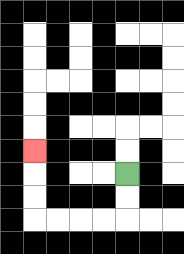{'start': '[5, 7]', 'end': '[1, 6]', 'path_directions': 'D,D,L,L,L,L,U,U,U', 'path_coordinates': '[[5, 7], [5, 8], [5, 9], [4, 9], [3, 9], [2, 9], [1, 9], [1, 8], [1, 7], [1, 6]]'}